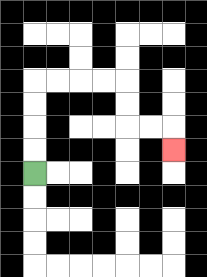{'start': '[1, 7]', 'end': '[7, 6]', 'path_directions': 'U,U,U,U,R,R,R,R,D,D,R,R,D', 'path_coordinates': '[[1, 7], [1, 6], [1, 5], [1, 4], [1, 3], [2, 3], [3, 3], [4, 3], [5, 3], [5, 4], [5, 5], [6, 5], [7, 5], [7, 6]]'}